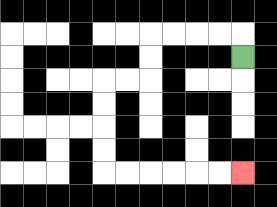{'start': '[10, 2]', 'end': '[10, 7]', 'path_directions': 'U,L,L,L,L,D,D,L,L,D,D,D,D,R,R,R,R,R,R', 'path_coordinates': '[[10, 2], [10, 1], [9, 1], [8, 1], [7, 1], [6, 1], [6, 2], [6, 3], [5, 3], [4, 3], [4, 4], [4, 5], [4, 6], [4, 7], [5, 7], [6, 7], [7, 7], [8, 7], [9, 7], [10, 7]]'}